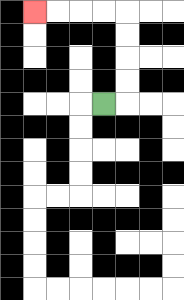{'start': '[4, 4]', 'end': '[1, 0]', 'path_directions': 'R,U,U,U,U,L,L,L,L', 'path_coordinates': '[[4, 4], [5, 4], [5, 3], [5, 2], [5, 1], [5, 0], [4, 0], [3, 0], [2, 0], [1, 0]]'}